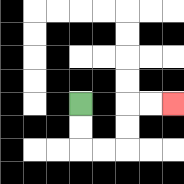{'start': '[3, 4]', 'end': '[7, 4]', 'path_directions': 'D,D,R,R,U,U,R,R', 'path_coordinates': '[[3, 4], [3, 5], [3, 6], [4, 6], [5, 6], [5, 5], [5, 4], [6, 4], [7, 4]]'}